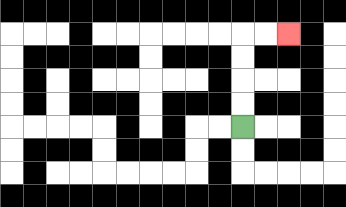{'start': '[10, 5]', 'end': '[12, 1]', 'path_directions': 'U,U,U,U,R,R', 'path_coordinates': '[[10, 5], [10, 4], [10, 3], [10, 2], [10, 1], [11, 1], [12, 1]]'}